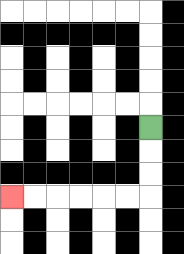{'start': '[6, 5]', 'end': '[0, 8]', 'path_directions': 'D,D,D,L,L,L,L,L,L', 'path_coordinates': '[[6, 5], [6, 6], [6, 7], [6, 8], [5, 8], [4, 8], [3, 8], [2, 8], [1, 8], [0, 8]]'}